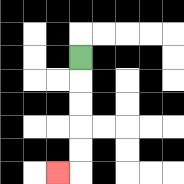{'start': '[3, 2]', 'end': '[2, 7]', 'path_directions': 'D,D,D,D,D,L', 'path_coordinates': '[[3, 2], [3, 3], [3, 4], [3, 5], [3, 6], [3, 7], [2, 7]]'}